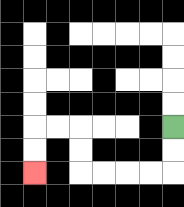{'start': '[7, 5]', 'end': '[1, 7]', 'path_directions': 'D,D,L,L,L,L,U,U,L,L,D,D', 'path_coordinates': '[[7, 5], [7, 6], [7, 7], [6, 7], [5, 7], [4, 7], [3, 7], [3, 6], [3, 5], [2, 5], [1, 5], [1, 6], [1, 7]]'}